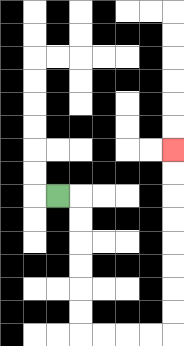{'start': '[2, 8]', 'end': '[7, 6]', 'path_directions': 'R,D,D,D,D,D,D,R,R,R,R,U,U,U,U,U,U,U,U', 'path_coordinates': '[[2, 8], [3, 8], [3, 9], [3, 10], [3, 11], [3, 12], [3, 13], [3, 14], [4, 14], [5, 14], [6, 14], [7, 14], [7, 13], [7, 12], [7, 11], [7, 10], [7, 9], [7, 8], [7, 7], [7, 6]]'}